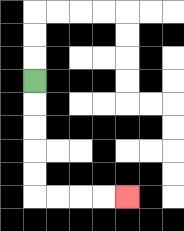{'start': '[1, 3]', 'end': '[5, 8]', 'path_directions': 'D,D,D,D,D,R,R,R,R', 'path_coordinates': '[[1, 3], [1, 4], [1, 5], [1, 6], [1, 7], [1, 8], [2, 8], [3, 8], [4, 8], [5, 8]]'}